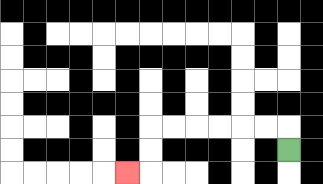{'start': '[12, 6]', 'end': '[5, 7]', 'path_directions': 'U,L,L,L,L,L,L,D,D,L', 'path_coordinates': '[[12, 6], [12, 5], [11, 5], [10, 5], [9, 5], [8, 5], [7, 5], [6, 5], [6, 6], [6, 7], [5, 7]]'}